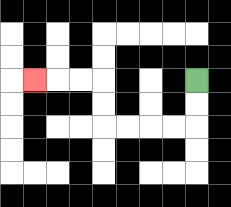{'start': '[8, 3]', 'end': '[1, 3]', 'path_directions': 'D,D,L,L,L,L,U,U,L,L,L', 'path_coordinates': '[[8, 3], [8, 4], [8, 5], [7, 5], [6, 5], [5, 5], [4, 5], [4, 4], [4, 3], [3, 3], [2, 3], [1, 3]]'}